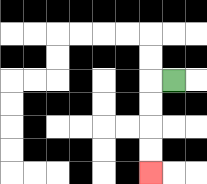{'start': '[7, 3]', 'end': '[6, 7]', 'path_directions': 'L,D,D,D,D', 'path_coordinates': '[[7, 3], [6, 3], [6, 4], [6, 5], [6, 6], [6, 7]]'}